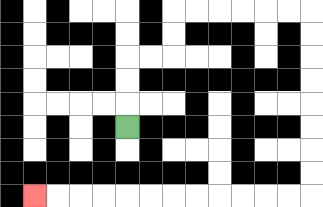{'start': '[5, 5]', 'end': '[1, 8]', 'path_directions': 'U,U,U,R,R,U,U,R,R,R,R,R,R,D,D,D,D,D,D,D,D,L,L,L,L,L,L,L,L,L,L,L,L', 'path_coordinates': '[[5, 5], [5, 4], [5, 3], [5, 2], [6, 2], [7, 2], [7, 1], [7, 0], [8, 0], [9, 0], [10, 0], [11, 0], [12, 0], [13, 0], [13, 1], [13, 2], [13, 3], [13, 4], [13, 5], [13, 6], [13, 7], [13, 8], [12, 8], [11, 8], [10, 8], [9, 8], [8, 8], [7, 8], [6, 8], [5, 8], [4, 8], [3, 8], [2, 8], [1, 8]]'}